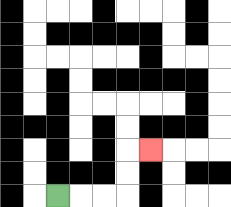{'start': '[2, 8]', 'end': '[6, 6]', 'path_directions': 'R,R,R,U,U,R', 'path_coordinates': '[[2, 8], [3, 8], [4, 8], [5, 8], [5, 7], [5, 6], [6, 6]]'}